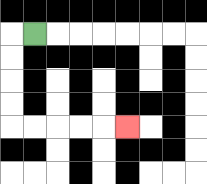{'start': '[1, 1]', 'end': '[5, 5]', 'path_directions': 'L,D,D,D,D,R,R,R,R,R', 'path_coordinates': '[[1, 1], [0, 1], [0, 2], [0, 3], [0, 4], [0, 5], [1, 5], [2, 5], [3, 5], [4, 5], [5, 5]]'}